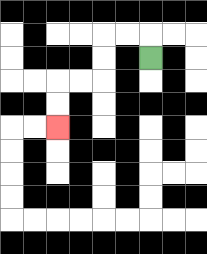{'start': '[6, 2]', 'end': '[2, 5]', 'path_directions': 'U,L,L,D,D,L,L,D,D', 'path_coordinates': '[[6, 2], [6, 1], [5, 1], [4, 1], [4, 2], [4, 3], [3, 3], [2, 3], [2, 4], [2, 5]]'}